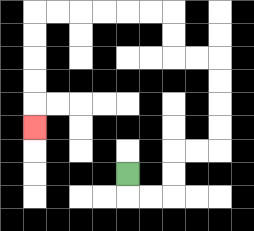{'start': '[5, 7]', 'end': '[1, 5]', 'path_directions': 'D,R,R,U,U,R,R,U,U,U,U,L,L,U,U,L,L,L,L,L,L,D,D,D,D,D', 'path_coordinates': '[[5, 7], [5, 8], [6, 8], [7, 8], [7, 7], [7, 6], [8, 6], [9, 6], [9, 5], [9, 4], [9, 3], [9, 2], [8, 2], [7, 2], [7, 1], [7, 0], [6, 0], [5, 0], [4, 0], [3, 0], [2, 0], [1, 0], [1, 1], [1, 2], [1, 3], [1, 4], [1, 5]]'}